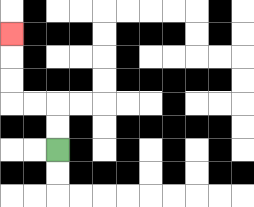{'start': '[2, 6]', 'end': '[0, 1]', 'path_directions': 'U,U,L,L,U,U,U', 'path_coordinates': '[[2, 6], [2, 5], [2, 4], [1, 4], [0, 4], [0, 3], [0, 2], [0, 1]]'}